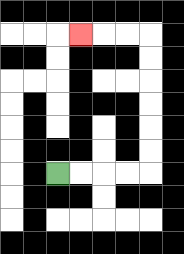{'start': '[2, 7]', 'end': '[3, 1]', 'path_directions': 'R,R,R,R,U,U,U,U,U,U,L,L,L', 'path_coordinates': '[[2, 7], [3, 7], [4, 7], [5, 7], [6, 7], [6, 6], [6, 5], [6, 4], [6, 3], [6, 2], [6, 1], [5, 1], [4, 1], [3, 1]]'}